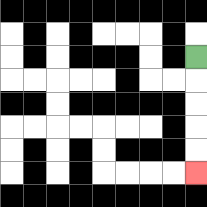{'start': '[8, 2]', 'end': '[8, 7]', 'path_directions': 'D,D,D,D,D', 'path_coordinates': '[[8, 2], [8, 3], [8, 4], [8, 5], [8, 6], [8, 7]]'}